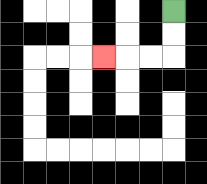{'start': '[7, 0]', 'end': '[4, 2]', 'path_directions': 'D,D,L,L,L', 'path_coordinates': '[[7, 0], [7, 1], [7, 2], [6, 2], [5, 2], [4, 2]]'}